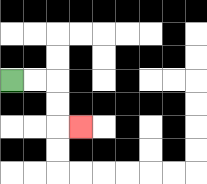{'start': '[0, 3]', 'end': '[3, 5]', 'path_directions': 'R,R,D,D,R', 'path_coordinates': '[[0, 3], [1, 3], [2, 3], [2, 4], [2, 5], [3, 5]]'}